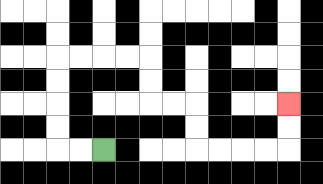{'start': '[4, 6]', 'end': '[12, 4]', 'path_directions': 'L,L,U,U,U,U,R,R,R,R,D,D,R,R,D,D,R,R,R,R,U,U', 'path_coordinates': '[[4, 6], [3, 6], [2, 6], [2, 5], [2, 4], [2, 3], [2, 2], [3, 2], [4, 2], [5, 2], [6, 2], [6, 3], [6, 4], [7, 4], [8, 4], [8, 5], [8, 6], [9, 6], [10, 6], [11, 6], [12, 6], [12, 5], [12, 4]]'}